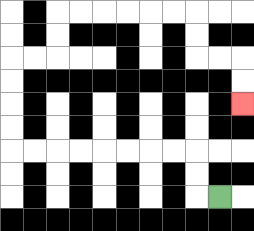{'start': '[9, 8]', 'end': '[10, 4]', 'path_directions': 'L,U,U,L,L,L,L,L,L,L,L,U,U,U,U,R,R,U,U,R,R,R,R,R,R,D,D,R,R,D,D', 'path_coordinates': '[[9, 8], [8, 8], [8, 7], [8, 6], [7, 6], [6, 6], [5, 6], [4, 6], [3, 6], [2, 6], [1, 6], [0, 6], [0, 5], [0, 4], [0, 3], [0, 2], [1, 2], [2, 2], [2, 1], [2, 0], [3, 0], [4, 0], [5, 0], [6, 0], [7, 0], [8, 0], [8, 1], [8, 2], [9, 2], [10, 2], [10, 3], [10, 4]]'}